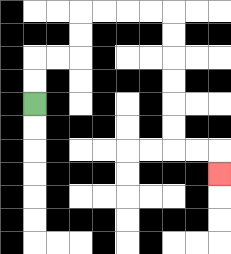{'start': '[1, 4]', 'end': '[9, 7]', 'path_directions': 'U,U,R,R,U,U,R,R,R,R,D,D,D,D,D,D,R,R,D', 'path_coordinates': '[[1, 4], [1, 3], [1, 2], [2, 2], [3, 2], [3, 1], [3, 0], [4, 0], [5, 0], [6, 0], [7, 0], [7, 1], [7, 2], [7, 3], [7, 4], [7, 5], [7, 6], [8, 6], [9, 6], [9, 7]]'}